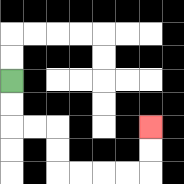{'start': '[0, 3]', 'end': '[6, 5]', 'path_directions': 'D,D,R,R,D,D,R,R,R,R,U,U', 'path_coordinates': '[[0, 3], [0, 4], [0, 5], [1, 5], [2, 5], [2, 6], [2, 7], [3, 7], [4, 7], [5, 7], [6, 7], [6, 6], [6, 5]]'}